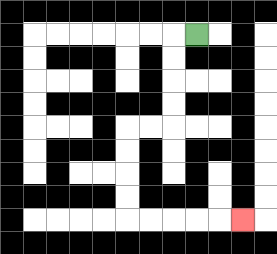{'start': '[8, 1]', 'end': '[10, 9]', 'path_directions': 'L,D,D,D,D,L,L,D,D,D,D,R,R,R,R,R', 'path_coordinates': '[[8, 1], [7, 1], [7, 2], [7, 3], [7, 4], [7, 5], [6, 5], [5, 5], [5, 6], [5, 7], [5, 8], [5, 9], [6, 9], [7, 9], [8, 9], [9, 9], [10, 9]]'}